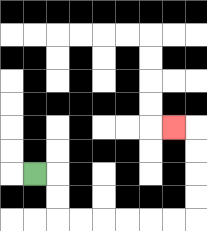{'start': '[1, 7]', 'end': '[7, 5]', 'path_directions': 'R,D,D,R,R,R,R,R,R,U,U,U,U,L', 'path_coordinates': '[[1, 7], [2, 7], [2, 8], [2, 9], [3, 9], [4, 9], [5, 9], [6, 9], [7, 9], [8, 9], [8, 8], [8, 7], [8, 6], [8, 5], [7, 5]]'}